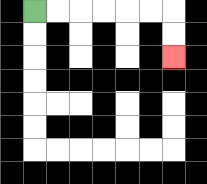{'start': '[1, 0]', 'end': '[7, 2]', 'path_directions': 'R,R,R,R,R,R,D,D', 'path_coordinates': '[[1, 0], [2, 0], [3, 0], [4, 0], [5, 0], [6, 0], [7, 0], [7, 1], [7, 2]]'}